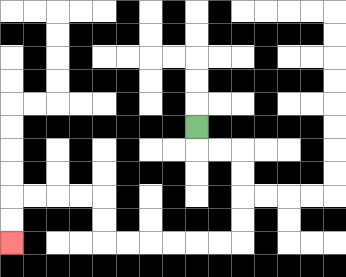{'start': '[8, 5]', 'end': '[0, 10]', 'path_directions': 'D,R,R,D,D,D,D,L,L,L,L,L,L,U,U,L,L,L,L,D,D', 'path_coordinates': '[[8, 5], [8, 6], [9, 6], [10, 6], [10, 7], [10, 8], [10, 9], [10, 10], [9, 10], [8, 10], [7, 10], [6, 10], [5, 10], [4, 10], [4, 9], [4, 8], [3, 8], [2, 8], [1, 8], [0, 8], [0, 9], [0, 10]]'}